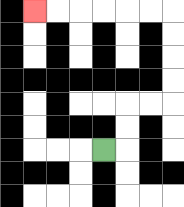{'start': '[4, 6]', 'end': '[1, 0]', 'path_directions': 'R,U,U,R,R,U,U,U,U,L,L,L,L,L,L', 'path_coordinates': '[[4, 6], [5, 6], [5, 5], [5, 4], [6, 4], [7, 4], [7, 3], [7, 2], [7, 1], [7, 0], [6, 0], [5, 0], [4, 0], [3, 0], [2, 0], [1, 0]]'}